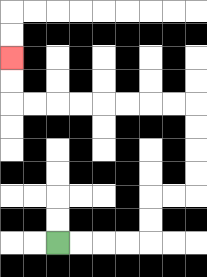{'start': '[2, 10]', 'end': '[0, 2]', 'path_directions': 'R,R,R,R,U,U,R,R,U,U,U,U,L,L,L,L,L,L,L,L,U,U', 'path_coordinates': '[[2, 10], [3, 10], [4, 10], [5, 10], [6, 10], [6, 9], [6, 8], [7, 8], [8, 8], [8, 7], [8, 6], [8, 5], [8, 4], [7, 4], [6, 4], [5, 4], [4, 4], [3, 4], [2, 4], [1, 4], [0, 4], [0, 3], [0, 2]]'}